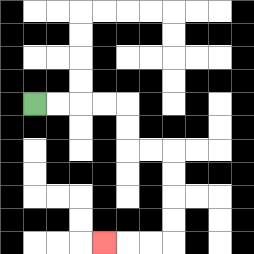{'start': '[1, 4]', 'end': '[4, 10]', 'path_directions': 'R,R,R,R,D,D,R,R,D,D,D,D,L,L,L', 'path_coordinates': '[[1, 4], [2, 4], [3, 4], [4, 4], [5, 4], [5, 5], [5, 6], [6, 6], [7, 6], [7, 7], [7, 8], [7, 9], [7, 10], [6, 10], [5, 10], [4, 10]]'}